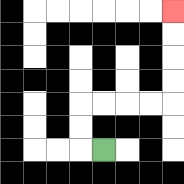{'start': '[4, 6]', 'end': '[7, 0]', 'path_directions': 'L,U,U,R,R,R,R,U,U,U,U', 'path_coordinates': '[[4, 6], [3, 6], [3, 5], [3, 4], [4, 4], [5, 4], [6, 4], [7, 4], [7, 3], [7, 2], [7, 1], [7, 0]]'}